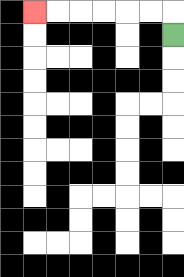{'start': '[7, 1]', 'end': '[1, 0]', 'path_directions': 'U,L,L,L,L,L,L', 'path_coordinates': '[[7, 1], [7, 0], [6, 0], [5, 0], [4, 0], [3, 0], [2, 0], [1, 0]]'}